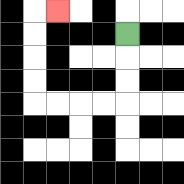{'start': '[5, 1]', 'end': '[2, 0]', 'path_directions': 'D,D,D,L,L,L,L,U,U,U,U,R', 'path_coordinates': '[[5, 1], [5, 2], [5, 3], [5, 4], [4, 4], [3, 4], [2, 4], [1, 4], [1, 3], [1, 2], [1, 1], [1, 0], [2, 0]]'}